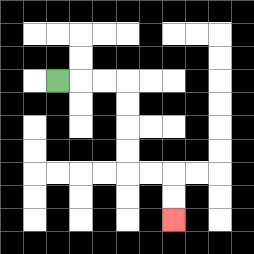{'start': '[2, 3]', 'end': '[7, 9]', 'path_directions': 'R,R,R,D,D,D,D,R,R,D,D', 'path_coordinates': '[[2, 3], [3, 3], [4, 3], [5, 3], [5, 4], [5, 5], [5, 6], [5, 7], [6, 7], [7, 7], [7, 8], [7, 9]]'}